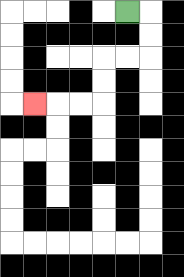{'start': '[5, 0]', 'end': '[1, 4]', 'path_directions': 'R,D,D,L,L,D,D,L,L,L', 'path_coordinates': '[[5, 0], [6, 0], [6, 1], [6, 2], [5, 2], [4, 2], [4, 3], [4, 4], [3, 4], [2, 4], [1, 4]]'}